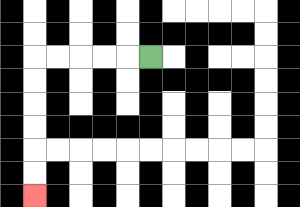{'start': '[6, 2]', 'end': '[1, 8]', 'path_directions': 'L,L,L,L,L,D,D,D,D,D,D', 'path_coordinates': '[[6, 2], [5, 2], [4, 2], [3, 2], [2, 2], [1, 2], [1, 3], [1, 4], [1, 5], [1, 6], [1, 7], [1, 8]]'}